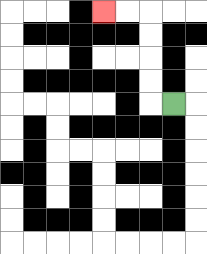{'start': '[7, 4]', 'end': '[4, 0]', 'path_directions': 'L,U,U,U,U,L,L', 'path_coordinates': '[[7, 4], [6, 4], [6, 3], [6, 2], [6, 1], [6, 0], [5, 0], [4, 0]]'}